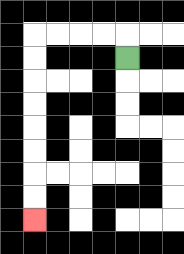{'start': '[5, 2]', 'end': '[1, 9]', 'path_directions': 'U,L,L,L,L,D,D,D,D,D,D,D,D', 'path_coordinates': '[[5, 2], [5, 1], [4, 1], [3, 1], [2, 1], [1, 1], [1, 2], [1, 3], [1, 4], [1, 5], [1, 6], [1, 7], [1, 8], [1, 9]]'}